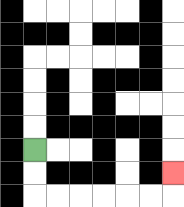{'start': '[1, 6]', 'end': '[7, 7]', 'path_directions': 'D,D,R,R,R,R,R,R,U', 'path_coordinates': '[[1, 6], [1, 7], [1, 8], [2, 8], [3, 8], [4, 8], [5, 8], [6, 8], [7, 8], [7, 7]]'}